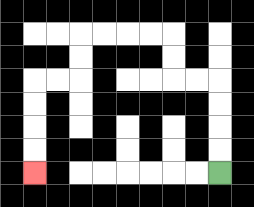{'start': '[9, 7]', 'end': '[1, 7]', 'path_directions': 'U,U,U,U,L,L,U,U,L,L,L,L,D,D,L,L,D,D,D,D', 'path_coordinates': '[[9, 7], [9, 6], [9, 5], [9, 4], [9, 3], [8, 3], [7, 3], [7, 2], [7, 1], [6, 1], [5, 1], [4, 1], [3, 1], [3, 2], [3, 3], [2, 3], [1, 3], [1, 4], [1, 5], [1, 6], [1, 7]]'}